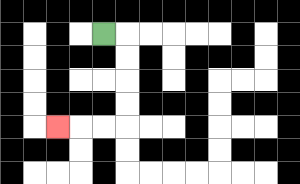{'start': '[4, 1]', 'end': '[2, 5]', 'path_directions': 'R,D,D,D,D,L,L,L', 'path_coordinates': '[[4, 1], [5, 1], [5, 2], [5, 3], [5, 4], [5, 5], [4, 5], [3, 5], [2, 5]]'}